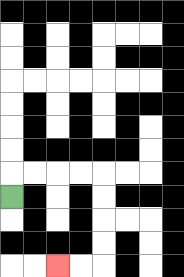{'start': '[0, 8]', 'end': '[2, 11]', 'path_directions': 'U,R,R,R,R,D,D,D,D,L,L', 'path_coordinates': '[[0, 8], [0, 7], [1, 7], [2, 7], [3, 7], [4, 7], [4, 8], [4, 9], [4, 10], [4, 11], [3, 11], [2, 11]]'}